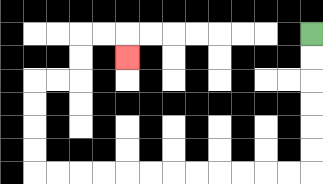{'start': '[13, 1]', 'end': '[5, 2]', 'path_directions': 'D,D,D,D,D,D,L,L,L,L,L,L,L,L,L,L,L,L,U,U,U,U,R,R,U,U,R,R,D', 'path_coordinates': '[[13, 1], [13, 2], [13, 3], [13, 4], [13, 5], [13, 6], [13, 7], [12, 7], [11, 7], [10, 7], [9, 7], [8, 7], [7, 7], [6, 7], [5, 7], [4, 7], [3, 7], [2, 7], [1, 7], [1, 6], [1, 5], [1, 4], [1, 3], [2, 3], [3, 3], [3, 2], [3, 1], [4, 1], [5, 1], [5, 2]]'}